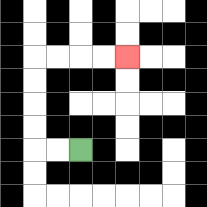{'start': '[3, 6]', 'end': '[5, 2]', 'path_directions': 'L,L,U,U,U,U,R,R,R,R', 'path_coordinates': '[[3, 6], [2, 6], [1, 6], [1, 5], [1, 4], [1, 3], [1, 2], [2, 2], [3, 2], [4, 2], [5, 2]]'}